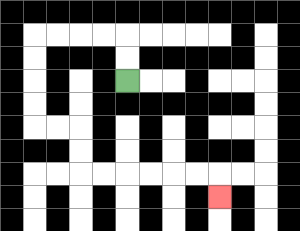{'start': '[5, 3]', 'end': '[9, 8]', 'path_directions': 'U,U,L,L,L,L,D,D,D,D,R,R,D,D,R,R,R,R,R,R,D', 'path_coordinates': '[[5, 3], [5, 2], [5, 1], [4, 1], [3, 1], [2, 1], [1, 1], [1, 2], [1, 3], [1, 4], [1, 5], [2, 5], [3, 5], [3, 6], [3, 7], [4, 7], [5, 7], [6, 7], [7, 7], [8, 7], [9, 7], [9, 8]]'}